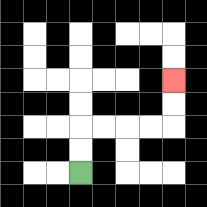{'start': '[3, 7]', 'end': '[7, 3]', 'path_directions': 'U,U,R,R,R,R,U,U', 'path_coordinates': '[[3, 7], [3, 6], [3, 5], [4, 5], [5, 5], [6, 5], [7, 5], [7, 4], [7, 3]]'}